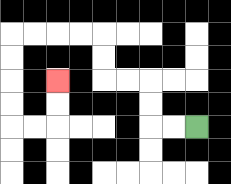{'start': '[8, 5]', 'end': '[2, 3]', 'path_directions': 'L,L,U,U,L,L,U,U,L,L,L,L,D,D,D,D,R,R,U,U', 'path_coordinates': '[[8, 5], [7, 5], [6, 5], [6, 4], [6, 3], [5, 3], [4, 3], [4, 2], [4, 1], [3, 1], [2, 1], [1, 1], [0, 1], [0, 2], [0, 3], [0, 4], [0, 5], [1, 5], [2, 5], [2, 4], [2, 3]]'}